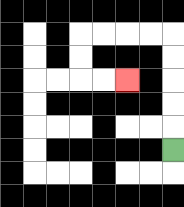{'start': '[7, 6]', 'end': '[5, 3]', 'path_directions': 'U,U,U,U,U,L,L,L,L,D,D,R,R', 'path_coordinates': '[[7, 6], [7, 5], [7, 4], [7, 3], [7, 2], [7, 1], [6, 1], [5, 1], [4, 1], [3, 1], [3, 2], [3, 3], [4, 3], [5, 3]]'}